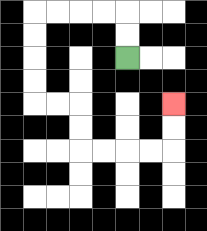{'start': '[5, 2]', 'end': '[7, 4]', 'path_directions': 'U,U,L,L,L,L,D,D,D,D,R,R,D,D,R,R,R,R,U,U', 'path_coordinates': '[[5, 2], [5, 1], [5, 0], [4, 0], [3, 0], [2, 0], [1, 0], [1, 1], [1, 2], [1, 3], [1, 4], [2, 4], [3, 4], [3, 5], [3, 6], [4, 6], [5, 6], [6, 6], [7, 6], [7, 5], [7, 4]]'}